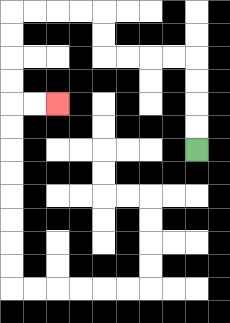{'start': '[8, 6]', 'end': '[2, 4]', 'path_directions': 'U,U,U,U,L,L,L,L,U,U,L,L,L,L,D,D,D,D,R,R', 'path_coordinates': '[[8, 6], [8, 5], [8, 4], [8, 3], [8, 2], [7, 2], [6, 2], [5, 2], [4, 2], [4, 1], [4, 0], [3, 0], [2, 0], [1, 0], [0, 0], [0, 1], [0, 2], [0, 3], [0, 4], [1, 4], [2, 4]]'}